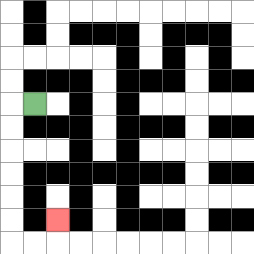{'start': '[1, 4]', 'end': '[2, 9]', 'path_directions': 'L,D,D,D,D,D,D,R,R,U', 'path_coordinates': '[[1, 4], [0, 4], [0, 5], [0, 6], [0, 7], [0, 8], [0, 9], [0, 10], [1, 10], [2, 10], [2, 9]]'}